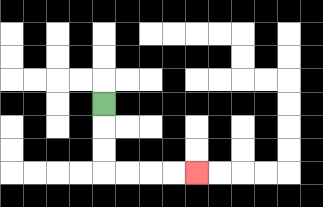{'start': '[4, 4]', 'end': '[8, 7]', 'path_directions': 'D,D,D,R,R,R,R', 'path_coordinates': '[[4, 4], [4, 5], [4, 6], [4, 7], [5, 7], [6, 7], [7, 7], [8, 7]]'}